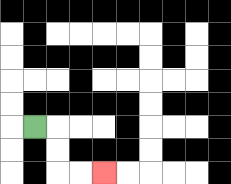{'start': '[1, 5]', 'end': '[4, 7]', 'path_directions': 'R,D,D,R,R', 'path_coordinates': '[[1, 5], [2, 5], [2, 6], [2, 7], [3, 7], [4, 7]]'}